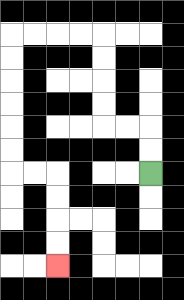{'start': '[6, 7]', 'end': '[2, 11]', 'path_directions': 'U,U,L,L,U,U,U,U,L,L,L,L,D,D,D,D,D,D,R,R,D,D,D,D', 'path_coordinates': '[[6, 7], [6, 6], [6, 5], [5, 5], [4, 5], [4, 4], [4, 3], [4, 2], [4, 1], [3, 1], [2, 1], [1, 1], [0, 1], [0, 2], [0, 3], [0, 4], [0, 5], [0, 6], [0, 7], [1, 7], [2, 7], [2, 8], [2, 9], [2, 10], [2, 11]]'}